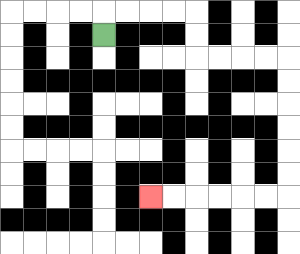{'start': '[4, 1]', 'end': '[6, 8]', 'path_directions': 'U,R,R,R,R,D,D,R,R,R,R,D,D,D,D,D,D,L,L,L,L,L,L', 'path_coordinates': '[[4, 1], [4, 0], [5, 0], [6, 0], [7, 0], [8, 0], [8, 1], [8, 2], [9, 2], [10, 2], [11, 2], [12, 2], [12, 3], [12, 4], [12, 5], [12, 6], [12, 7], [12, 8], [11, 8], [10, 8], [9, 8], [8, 8], [7, 8], [6, 8]]'}